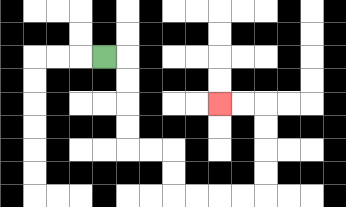{'start': '[4, 2]', 'end': '[9, 4]', 'path_directions': 'R,D,D,D,D,R,R,D,D,R,R,R,R,U,U,U,U,L,L', 'path_coordinates': '[[4, 2], [5, 2], [5, 3], [5, 4], [5, 5], [5, 6], [6, 6], [7, 6], [7, 7], [7, 8], [8, 8], [9, 8], [10, 8], [11, 8], [11, 7], [11, 6], [11, 5], [11, 4], [10, 4], [9, 4]]'}